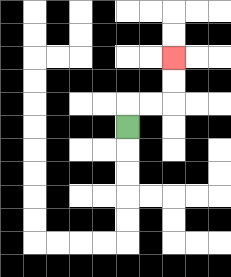{'start': '[5, 5]', 'end': '[7, 2]', 'path_directions': 'U,R,R,U,U', 'path_coordinates': '[[5, 5], [5, 4], [6, 4], [7, 4], [7, 3], [7, 2]]'}